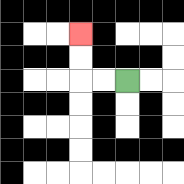{'start': '[5, 3]', 'end': '[3, 1]', 'path_directions': 'L,L,U,U', 'path_coordinates': '[[5, 3], [4, 3], [3, 3], [3, 2], [3, 1]]'}